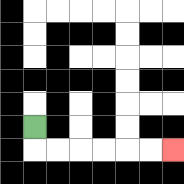{'start': '[1, 5]', 'end': '[7, 6]', 'path_directions': 'D,R,R,R,R,R,R', 'path_coordinates': '[[1, 5], [1, 6], [2, 6], [3, 6], [4, 6], [5, 6], [6, 6], [7, 6]]'}